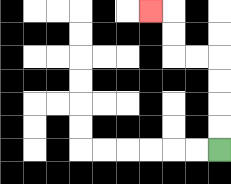{'start': '[9, 6]', 'end': '[6, 0]', 'path_directions': 'U,U,U,U,L,L,U,U,L', 'path_coordinates': '[[9, 6], [9, 5], [9, 4], [9, 3], [9, 2], [8, 2], [7, 2], [7, 1], [7, 0], [6, 0]]'}